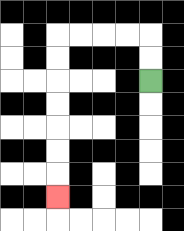{'start': '[6, 3]', 'end': '[2, 8]', 'path_directions': 'U,U,L,L,L,L,D,D,D,D,D,D,D', 'path_coordinates': '[[6, 3], [6, 2], [6, 1], [5, 1], [4, 1], [3, 1], [2, 1], [2, 2], [2, 3], [2, 4], [2, 5], [2, 6], [2, 7], [2, 8]]'}